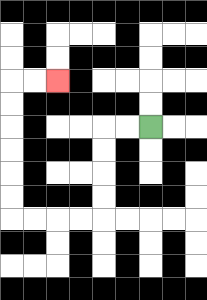{'start': '[6, 5]', 'end': '[2, 3]', 'path_directions': 'L,L,D,D,D,D,L,L,L,L,U,U,U,U,U,U,R,R', 'path_coordinates': '[[6, 5], [5, 5], [4, 5], [4, 6], [4, 7], [4, 8], [4, 9], [3, 9], [2, 9], [1, 9], [0, 9], [0, 8], [0, 7], [0, 6], [0, 5], [0, 4], [0, 3], [1, 3], [2, 3]]'}